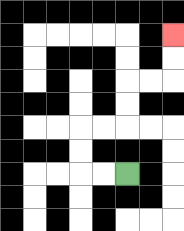{'start': '[5, 7]', 'end': '[7, 1]', 'path_directions': 'L,L,U,U,R,R,U,U,R,R,U,U', 'path_coordinates': '[[5, 7], [4, 7], [3, 7], [3, 6], [3, 5], [4, 5], [5, 5], [5, 4], [5, 3], [6, 3], [7, 3], [7, 2], [7, 1]]'}